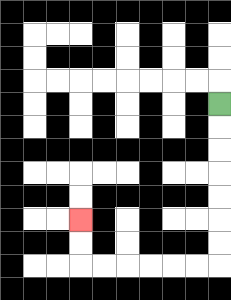{'start': '[9, 4]', 'end': '[3, 9]', 'path_directions': 'D,D,D,D,D,D,D,L,L,L,L,L,L,U,U', 'path_coordinates': '[[9, 4], [9, 5], [9, 6], [9, 7], [9, 8], [9, 9], [9, 10], [9, 11], [8, 11], [7, 11], [6, 11], [5, 11], [4, 11], [3, 11], [3, 10], [3, 9]]'}